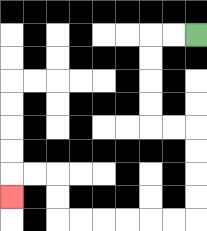{'start': '[8, 1]', 'end': '[0, 8]', 'path_directions': 'L,L,D,D,D,D,R,R,D,D,D,D,L,L,L,L,L,L,U,U,L,L,D', 'path_coordinates': '[[8, 1], [7, 1], [6, 1], [6, 2], [6, 3], [6, 4], [6, 5], [7, 5], [8, 5], [8, 6], [8, 7], [8, 8], [8, 9], [7, 9], [6, 9], [5, 9], [4, 9], [3, 9], [2, 9], [2, 8], [2, 7], [1, 7], [0, 7], [0, 8]]'}